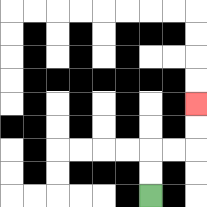{'start': '[6, 8]', 'end': '[8, 4]', 'path_directions': 'U,U,R,R,U,U', 'path_coordinates': '[[6, 8], [6, 7], [6, 6], [7, 6], [8, 6], [8, 5], [8, 4]]'}